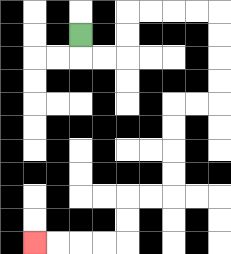{'start': '[3, 1]', 'end': '[1, 10]', 'path_directions': 'D,R,R,U,U,R,R,R,R,D,D,D,D,L,L,D,D,D,D,L,L,D,D,L,L,L,L', 'path_coordinates': '[[3, 1], [3, 2], [4, 2], [5, 2], [5, 1], [5, 0], [6, 0], [7, 0], [8, 0], [9, 0], [9, 1], [9, 2], [9, 3], [9, 4], [8, 4], [7, 4], [7, 5], [7, 6], [7, 7], [7, 8], [6, 8], [5, 8], [5, 9], [5, 10], [4, 10], [3, 10], [2, 10], [1, 10]]'}